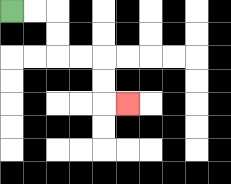{'start': '[0, 0]', 'end': '[5, 4]', 'path_directions': 'R,R,D,D,R,R,D,D,R', 'path_coordinates': '[[0, 0], [1, 0], [2, 0], [2, 1], [2, 2], [3, 2], [4, 2], [4, 3], [4, 4], [5, 4]]'}